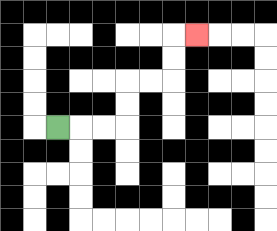{'start': '[2, 5]', 'end': '[8, 1]', 'path_directions': 'R,R,R,U,U,R,R,U,U,R', 'path_coordinates': '[[2, 5], [3, 5], [4, 5], [5, 5], [5, 4], [5, 3], [6, 3], [7, 3], [7, 2], [7, 1], [8, 1]]'}